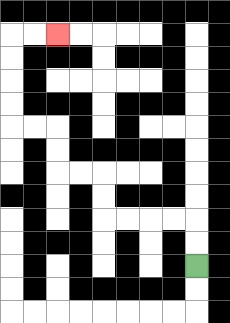{'start': '[8, 11]', 'end': '[2, 1]', 'path_directions': 'U,U,L,L,L,L,U,U,L,L,U,U,L,L,U,U,U,U,R,R', 'path_coordinates': '[[8, 11], [8, 10], [8, 9], [7, 9], [6, 9], [5, 9], [4, 9], [4, 8], [4, 7], [3, 7], [2, 7], [2, 6], [2, 5], [1, 5], [0, 5], [0, 4], [0, 3], [0, 2], [0, 1], [1, 1], [2, 1]]'}